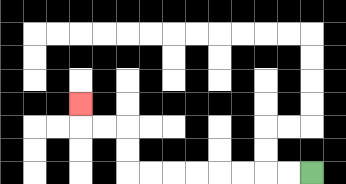{'start': '[13, 7]', 'end': '[3, 4]', 'path_directions': 'L,L,L,L,L,L,L,L,U,U,L,L,U', 'path_coordinates': '[[13, 7], [12, 7], [11, 7], [10, 7], [9, 7], [8, 7], [7, 7], [6, 7], [5, 7], [5, 6], [5, 5], [4, 5], [3, 5], [3, 4]]'}